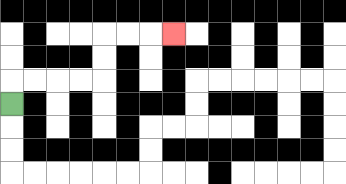{'start': '[0, 4]', 'end': '[7, 1]', 'path_directions': 'U,R,R,R,R,U,U,R,R,R', 'path_coordinates': '[[0, 4], [0, 3], [1, 3], [2, 3], [3, 3], [4, 3], [4, 2], [4, 1], [5, 1], [6, 1], [7, 1]]'}